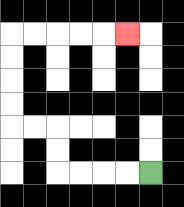{'start': '[6, 7]', 'end': '[5, 1]', 'path_directions': 'L,L,L,L,U,U,L,L,U,U,U,U,R,R,R,R,R', 'path_coordinates': '[[6, 7], [5, 7], [4, 7], [3, 7], [2, 7], [2, 6], [2, 5], [1, 5], [0, 5], [0, 4], [0, 3], [0, 2], [0, 1], [1, 1], [2, 1], [3, 1], [4, 1], [5, 1]]'}